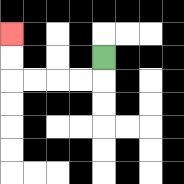{'start': '[4, 2]', 'end': '[0, 1]', 'path_directions': 'D,L,L,L,L,U,U', 'path_coordinates': '[[4, 2], [4, 3], [3, 3], [2, 3], [1, 3], [0, 3], [0, 2], [0, 1]]'}